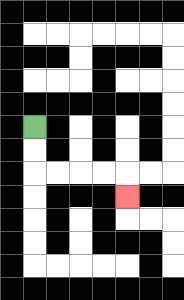{'start': '[1, 5]', 'end': '[5, 8]', 'path_directions': 'D,D,R,R,R,R,D', 'path_coordinates': '[[1, 5], [1, 6], [1, 7], [2, 7], [3, 7], [4, 7], [5, 7], [5, 8]]'}